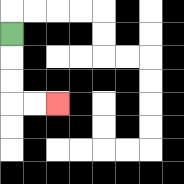{'start': '[0, 1]', 'end': '[2, 4]', 'path_directions': 'D,D,D,R,R', 'path_coordinates': '[[0, 1], [0, 2], [0, 3], [0, 4], [1, 4], [2, 4]]'}